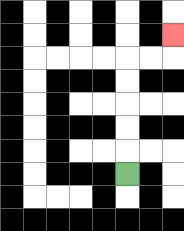{'start': '[5, 7]', 'end': '[7, 1]', 'path_directions': 'U,U,U,U,U,R,R,U', 'path_coordinates': '[[5, 7], [5, 6], [5, 5], [5, 4], [5, 3], [5, 2], [6, 2], [7, 2], [7, 1]]'}